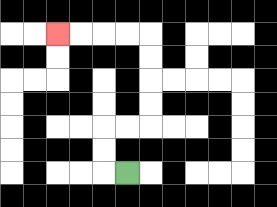{'start': '[5, 7]', 'end': '[2, 1]', 'path_directions': 'L,U,U,R,R,U,U,U,U,L,L,L,L', 'path_coordinates': '[[5, 7], [4, 7], [4, 6], [4, 5], [5, 5], [6, 5], [6, 4], [6, 3], [6, 2], [6, 1], [5, 1], [4, 1], [3, 1], [2, 1]]'}